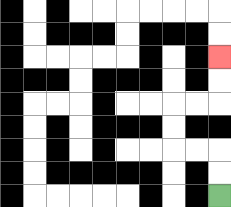{'start': '[9, 8]', 'end': '[9, 2]', 'path_directions': 'U,U,L,L,U,U,R,R,U,U', 'path_coordinates': '[[9, 8], [9, 7], [9, 6], [8, 6], [7, 6], [7, 5], [7, 4], [8, 4], [9, 4], [9, 3], [9, 2]]'}